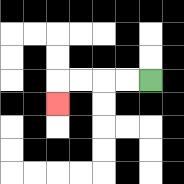{'start': '[6, 3]', 'end': '[2, 4]', 'path_directions': 'L,L,L,L,D', 'path_coordinates': '[[6, 3], [5, 3], [4, 3], [3, 3], [2, 3], [2, 4]]'}